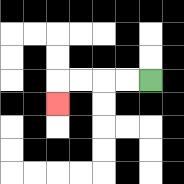{'start': '[6, 3]', 'end': '[2, 4]', 'path_directions': 'L,L,L,L,D', 'path_coordinates': '[[6, 3], [5, 3], [4, 3], [3, 3], [2, 3], [2, 4]]'}